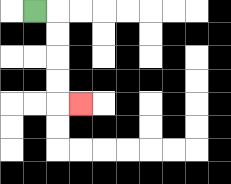{'start': '[1, 0]', 'end': '[3, 4]', 'path_directions': 'R,D,D,D,D,R', 'path_coordinates': '[[1, 0], [2, 0], [2, 1], [2, 2], [2, 3], [2, 4], [3, 4]]'}